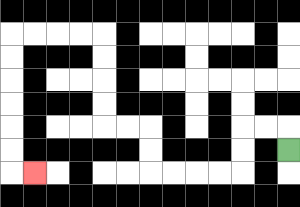{'start': '[12, 6]', 'end': '[1, 7]', 'path_directions': 'U,L,L,D,D,L,L,L,L,U,U,L,L,U,U,U,U,L,L,L,L,D,D,D,D,D,D,R', 'path_coordinates': '[[12, 6], [12, 5], [11, 5], [10, 5], [10, 6], [10, 7], [9, 7], [8, 7], [7, 7], [6, 7], [6, 6], [6, 5], [5, 5], [4, 5], [4, 4], [4, 3], [4, 2], [4, 1], [3, 1], [2, 1], [1, 1], [0, 1], [0, 2], [0, 3], [0, 4], [0, 5], [0, 6], [0, 7], [1, 7]]'}